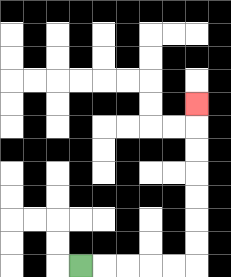{'start': '[3, 11]', 'end': '[8, 4]', 'path_directions': 'R,R,R,R,R,U,U,U,U,U,U,U', 'path_coordinates': '[[3, 11], [4, 11], [5, 11], [6, 11], [7, 11], [8, 11], [8, 10], [8, 9], [8, 8], [8, 7], [8, 6], [8, 5], [8, 4]]'}